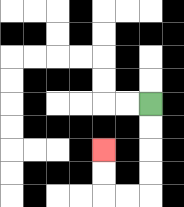{'start': '[6, 4]', 'end': '[4, 6]', 'path_directions': 'D,D,D,D,L,L,U,U', 'path_coordinates': '[[6, 4], [6, 5], [6, 6], [6, 7], [6, 8], [5, 8], [4, 8], [4, 7], [4, 6]]'}